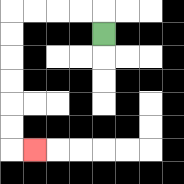{'start': '[4, 1]', 'end': '[1, 6]', 'path_directions': 'U,L,L,L,L,D,D,D,D,D,D,R', 'path_coordinates': '[[4, 1], [4, 0], [3, 0], [2, 0], [1, 0], [0, 0], [0, 1], [0, 2], [0, 3], [0, 4], [0, 5], [0, 6], [1, 6]]'}